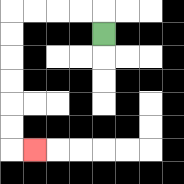{'start': '[4, 1]', 'end': '[1, 6]', 'path_directions': 'U,L,L,L,L,D,D,D,D,D,D,R', 'path_coordinates': '[[4, 1], [4, 0], [3, 0], [2, 0], [1, 0], [0, 0], [0, 1], [0, 2], [0, 3], [0, 4], [0, 5], [0, 6], [1, 6]]'}